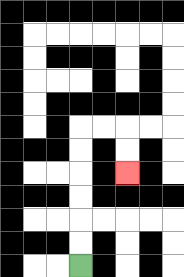{'start': '[3, 11]', 'end': '[5, 7]', 'path_directions': 'U,U,U,U,U,U,R,R,D,D', 'path_coordinates': '[[3, 11], [3, 10], [3, 9], [3, 8], [3, 7], [3, 6], [3, 5], [4, 5], [5, 5], [5, 6], [5, 7]]'}